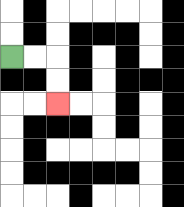{'start': '[0, 2]', 'end': '[2, 4]', 'path_directions': 'R,R,D,D', 'path_coordinates': '[[0, 2], [1, 2], [2, 2], [2, 3], [2, 4]]'}